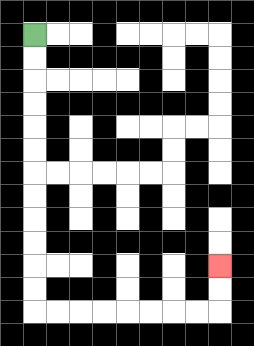{'start': '[1, 1]', 'end': '[9, 11]', 'path_directions': 'D,D,D,D,D,D,D,D,D,D,D,D,R,R,R,R,R,R,R,R,U,U', 'path_coordinates': '[[1, 1], [1, 2], [1, 3], [1, 4], [1, 5], [1, 6], [1, 7], [1, 8], [1, 9], [1, 10], [1, 11], [1, 12], [1, 13], [2, 13], [3, 13], [4, 13], [5, 13], [6, 13], [7, 13], [8, 13], [9, 13], [9, 12], [9, 11]]'}